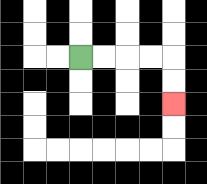{'start': '[3, 2]', 'end': '[7, 4]', 'path_directions': 'R,R,R,R,D,D', 'path_coordinates': '[[3, 2], [4, 2], [5, 2], [6, 2], [7, 2], [7, 3], [7, 4]]'}